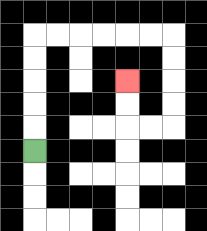{'start': '[1, 6]', 'end': '[5, 3]', 'path_directions': 'U,U,U,U,U,R,R,R,R,R,R,D,D,D,D,L,L,U,U', 'path_coordinates': '[[1, 6], [1, 5], [1, 4], [1, 3], [1, 2], [1, 1], [2, 1], [3, 1], [4, 1], [5, 1], [6, 1], [7, 1], [7, 2], [7, 3], [7, 4], [7, 5], [6, 5], [5, 5], [5, 4], [5, 3]]'}